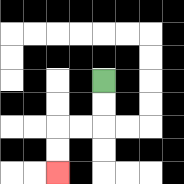{'start': '[4, 3]', 'end': '[2, 7]', 'path_directions': 'D,D,L,L,D,D', 'path_coordinates': '[[4, 3], [4, 4], [4, 5], [3, 5], [2, 5], [2, 6], [2, 7]]'}